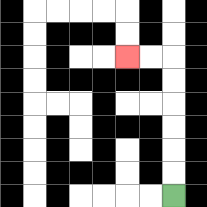{'start': '[7, 8]', 'end': '[5, 2]', 'path_directions': 'U,U,U,U,U,U,L,L', 'path_coordinates': '[[7, 8], [7, 7], [7, 6], [7, 5], [7, 4], [7, 3], [7, 2], [6, 2], [5, 2]]'}